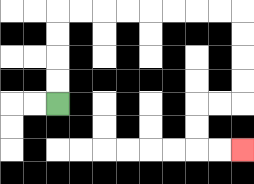{'start': '[2, 4]', 'end': '[10, 6]', 'path_directions': 'U,U,U,U,R,R,R,R,R,R,R,R,D,D,D,D,L,L,D,D,R,R', 'path_coordinates': '[[2, 4], [2, 3], [2, 2], [2, 1], [2, 0], [3, 0], [4, 0], [5, 0], [6, 0], [7, 0], [8, 0], [9, 0], [10, 0], [10, 1], [10, 2], [10, 3], [10, 4], [9, 4], [8, 4], [8, 5], [8, 6], [9, 6], [10, 6]]'}